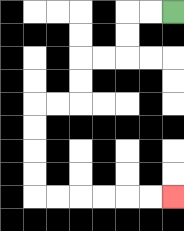{'start': '[7, 0]', 'end': '[7, 8]', 'path_directions': 'L,L,D,D,L,L,D,D,L,L,D,D,D,D,R,R,R,R,R,R', 'path_coordinates': '[[7, 0], [6, 0], [5, 0], [5, 1], [5, 2], [4, 2], [3, 2], [3, 3], [3, 4], [2, 4], [1, 4], [1, 5], [1, 6], [1, 7], [1, 8], [2, 8], [3, 8], [4, 8], [5, 8], [6, 8], [7, 8]]'}